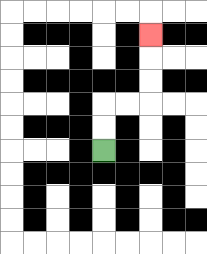{'start': '[4, 6]', 'end': '[6, 1]', 'path_directions': 'U,U,R,R,U,U,U', 'path_coordinates': '[[4, 6], [4, 5], [4, 4], [5, 4], [6, 4], [6, 3], [6, 2], [6, 1]]'}